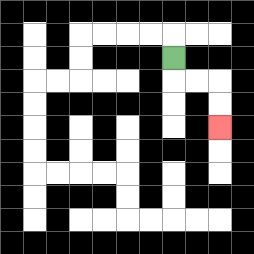{'start': '[7, 2]', 'end': '[9, 5]', 'path_directions': 'D,R,R,D,D', 'path_coordinates': '[[7, 2], [7, 3], [8, 3], [9, 3], [9, 4], [9, 5]]'}